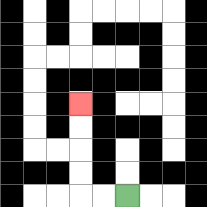{'start': '[5, 8]', 'end': '[3, 4]', 'path_directions': 'L,L,U,U,U,U', 'path_coordinates': '[[5, 8], [4, 8], [3, 8], [3, 7], [3, 6], [3, 5], [3, 4]]'}